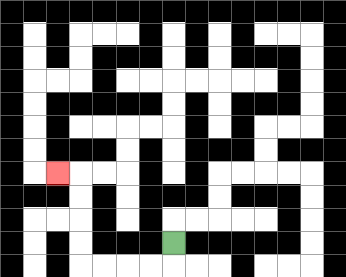{'start': '[7, 10]', 'end': '[2, 7]', 'path_directions': 'D,L,L,L,L,U,U,U,U,L', 'path_coordinates': '[[7, 10], [7, 11], [6, 11], [5, 11], [4, 11], [3, 11], [3, 10], [3, 9], [3, 8], [3, 7], [2, 7]]'}